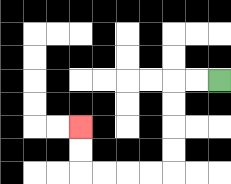{'start': '[9, 3]', 'end': '[3, 5]', 'path_directions': 'L,L,D,D,D,D,L,L,L,L,U,U', 'path_coordinates': '[[9, 3], [8, 3], [7, 3], [7, 4], [7, 5], [7, 6], [7, 7], [6, 7], [5, 7], [4, 7], [3, 7], [3, 6], [3, 5]]'}